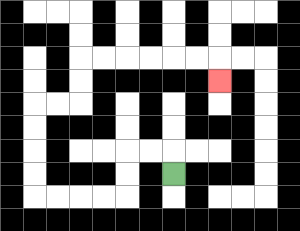{'start': '[7, 7]', 'end': '[9, 3]', 'path_directions': 'U,L,L,D,D,L,L,L,L,U,U,U,U,R,R,U,U,R,R,R,R,R,R,D', 'path_coordinates': '[[7, 7], [7, 6], [6, 6], [5, 6], [5, 7], [5, 8], [4, 8], [3, 8], [2, 8], [1, 8], [1, 7], [1, 6], [1, 5], [1, 4], [2, 4], [3, 4], [3, 3], [3, 2], [4, 2], [5, 2], [6, 2], [7, 2], [8, 2], [9, 2], [9, 3]]'}